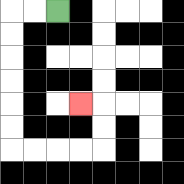{'start': '[2, 0]', 'end': '[3, 4]', 'path_directions': 'L,L,D,D,D,D,D,D,R,R,R,R,U,U,L', 'path_coordinates': '[[2, 0], [1, 0], [0, 0], [0, 1], [0, 2], [0, 3], [0, 4], [0, 5], [0, 6], [1, 6], [2, 6], [3, 6], [4, 6], [4, 5], [4, 4], [3, 4]]'}